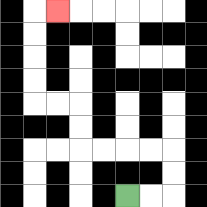{'start': '[5, 8]', 'end': '[2, 0]', 'path_directions': 'R,R,U,U,L,L,L,L,U,U,L,L,U,U,U,U,R', 'path_coordinates': '[[5, 8], [6, 8], [7, 8], [7, 7], [7, 6], [6, 6], [5, 6], [4, 6], [3, 6], [3, 5], [3, 4], [2, 4], [1, 4], [1, 3], [1, 2], [1, 1], [1, 0], [2, 0]]'}